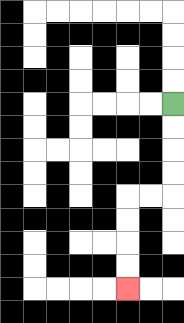{'start': '[7, 4]', 'end': '[5, 12]', 'path_directions': 'D,D,D,D,L,L,D,D,D,D', 'path_coordinates': '[[7, 4], [7, 5], [7, 6], [7, 7], [7, 8], [6, 8], [5, 8], [5, 9], [5, 10], [5, 11], [5, 12]]'}